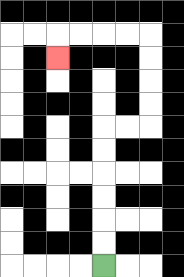{'start': '[4, 11]', 'end': '[2, 2]', 'path_directions': 'U,U,U,U,U,U,R,R,U,U,U,U,L,L,L,L,D', 'path_coordinates': '[[4, 11], [4, 10], [4, 9], [4, 8], [4, 7], [4, 6], [4, 5], [5, 5], [6, 5], [6, 4], [6, 3], [6, 2], [6, 1], [5, 1], [4, 1], [3, 1], [2, 1], [2, 2]]'}